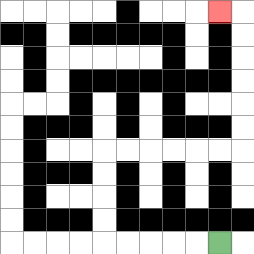{'start': '[9, 10]', 'end': '[9, 0]', 'path_directions': 'L,L,L,L,L,U,U,U,U,R,R,R,R,R,R,U,U,U,U,U,U,L', 'path_coordinates': '[[9, 10], [8, 10], [7, 10], [6, 10], [5, 10], [4, 10], [4, 9], [4, 8], [4, 7], [4, 6], [5, 6], [6, 6], [7, 6], [8, 6], [9, 6], [10, 6], [10, 5], [10, 4], [10, 3], [10, 2], [10, 1], [10, 0], [9, 0]]'}